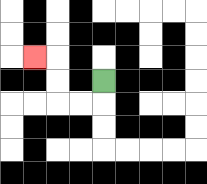{'start': '[4, 3]', 'end': '[1, 2]', 'path_directions': 'D,L,L,U,U,L', 'path_coordinates': '[[4, 3], [4, 4], [3, 4], [2, 4], [2, 3], [2, 2], [1, 2]]'}